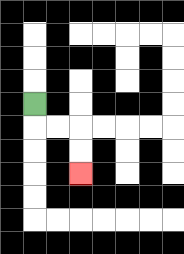{'start': '[1, 4]', 'end': '[3, 7]', 'path_directions': 'D,R,R,D,D', 'path_coordinates': '[[1, 4], [1, 5], [2, 5], [3, 5], [3, 6], [3, 7]]'}